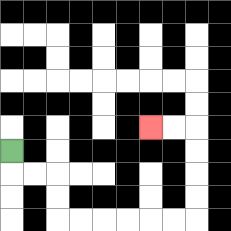{'start': '[0, 6]', 'end': '[6, 5]', 'path_directions': 'D,R,R,D,D,R,R,R,R,R,R,U,U,U,U,L,L', 'path_coordinates': '[[0, 6], [0, 7], [1, 7], [2, 7], [2, 8], [2, 9], [3, 9], [4, 9], [5, 9], [6, 9], [7, 9], [8, 9], [8, 8], [8, 7], [8, 6], [8, 5], [7, 5], [6, 5]]'}